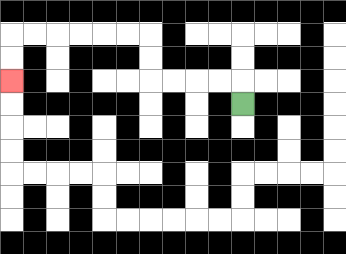{'start': '[10, 4]', 'end': '[0, 3]', 'path_directions': 'U,L,L,L,L,U,U,L,L,L,L,L,L,D,D', 'path_coordinates': '[[10, 4], [10, 3], [9, 3], [8, 3], [7, 3], [6, 3], [6, 2], [6, 1], [5, 1], [4, 1], [3, 1], [2, 1], [1, 1], [0, 1], [0, 2], [0, 3]]'}